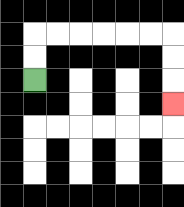{'start': '[1, 3]', 'end': '[7, 4]', 'path_directions': 'U,U,R,R,R,R,R,R,D,D,D', 'path_coordinates': '[[1, 3], [1, 2], [1, 1], [2, 1], [3, 1], [4, 1], [5, 1], [6, 1], [7, 1], [7, 2], [7, 3], [7, 4]]'}